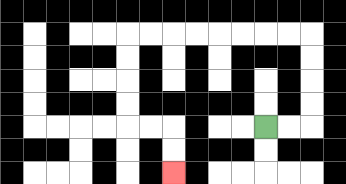{'start': '[11, 5]', 'end': '[7, 7]', 'path_directions': 'R,R,U,U,U,U,L,L,L,L,L,L,L,L,D,D,D,D,R,R,D,D', 'path_coordinates': '[[11, 5], [12, 5], [13, 5], [13, 4], [13, 3], [13, 2], [13, 1], [12, 1], [11, 1], [10, 1], [9, 1], [8, 1], [7, 1], [6, 1], [5, 1], [5, 2], [5, 3], [5, 4], [5, 5], [6, 5], [7, 5], [7, 6], [7, 7]]'}